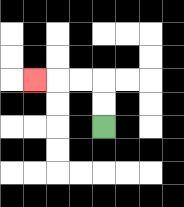{'start': '[4, 5]', 'end': '[1, 3]', 'path_directions': 'U,U,L,L,L', 'path_coordinates': '[[4, 5], [4, 4], [4, 3], [3, 3], [2, 3], [1, 3]]'}